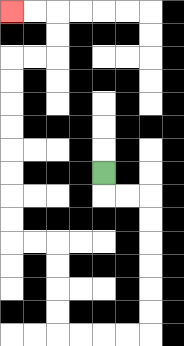{'start': '[4, 7]', 'end': '[0, 0]', 'path_directions': 'D,R,R,D,D,D,D,D,D,L,L,L,L,U,U,U,U,L,L,U,U,U,U,U,U,U,U,R,R,U,U,L,L', 'path_coordinates': '[[4, 7], [4, 8], [5, 8], [6, 8], [6, 9], [6, 10], [6, 11], [6, 12], [6, 13], [6, 14], [5, 14], [4, 14], [3, 14], [2, 14], [2, 13], [2, 12], [2, 11], [2, 10], [1, 10], [0, 10], [0, 9], [0, 8], [0, 7], [0, 6], [0, 5], [0, 4], [0, 3], [0, 2], [1, 2], [2, 2], [2, 1], [2, 0], [1, 0], [0, 0]]'}